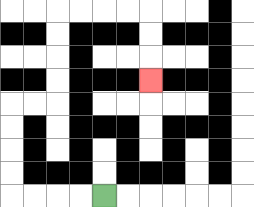{'start': '[4, 8]', 'end': '[6, 3]', 'path_directions': 'L,L,L,L,U,U,U,U,R,R,U,U,U,U,R,R,R,R,D,D,D', 'path_coordinates': '[[4, 8], [3, 8], [2, 8], [1, 8], [0, 8], [0, 7], [0, 6], [0, 5], [0, 4], [1, 4], [2, 4], [2, 3], [2, 2], [2, 1], [2, 0], [3, 0], [4, 0], [5, 0], [6, 0], [6, 1], [6, 2], [6, 3]]'}